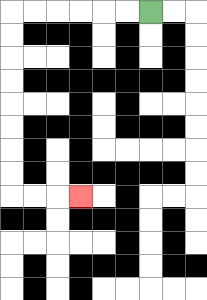{'start': '[6, 0]', 'end': '[3, 8]', 'path_directions': 'L,L,L,L,L,L,D,D,D,D,D,D,D,D,R,R,R', 'path_coordinates': '[[6, 0], [5, 0], [4, 0], [3, 0], [2, 0], [1, 0], [0, 0], [0, 1], [0, 2], [0, 3], [0, 4], [0, 5], [0, 6], [0, 7], [0, 8], [1, 8], [2, 8], [3, 8]]'}